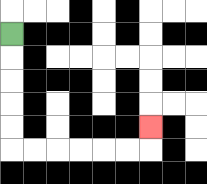{'start': '[0, 1]', 'end': '[6, 5]', 'path_directions': 'D,D,D,D,D,R,R,R,R,R,R,U', 'path_coordinates': '[[0, 1], [0, 2], [0, 3], [0, 4], [0, 5], [0, 6], [1, 6], [2, 6], [3, 6], [4, 6], [5, 6], [6, 6], [6, 5]]'}